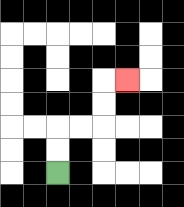{'start': '[2, 7]', 'end': '[5, 3]', 'path_directions': 'U,U,R,R,U,U,R', 'path_coordinates': '[[2, 7], [2, 6], [2, 5], [3, 5], [4, 5], [4, 4], [4, 3], [5, 3]]'}